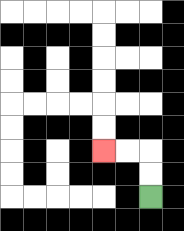{'start': '[6, 8]', 'end': '[4, 6]', 'path_directions': 'U,U,L,L', 'path_coordinates': '[[6, 8], [6, 7], [6, 6], [5, 6], [4, 6]]'}